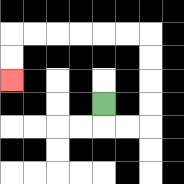{'start': '[4, 4]', 'end': '[0, 3]', 'path_directions': 'D,R,R,U,U,U,U,L,L,L,L,L,L,D,D', 'path_coordinates': '[[4, 4], [4, 5], [5, 5], [6, 5], [6, 4], [6, 3], [6, 2], [6, 1], [5, 1], [4, 1], [3, 1], [2, 1], [1, 1], [0, 1], [0, 2], [0, 3]]'}